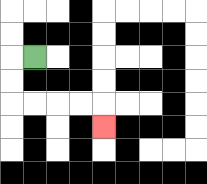{'start': '[1, 2]', 'end': '[4, 5]', 'path_directions': 'L,D,D,R,R,R,R,D', 'path_coordinates': '[[1, 2], [0, 2], [0, 3], [0, 4], [1, 4], [2, 4], [3, 4], [4, 4], [4, 5]]'}